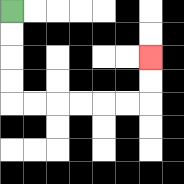{'start': '[0, 0]', 'end': '[6, 2]', 'path_directions': 'D,D,D,D,R,R,R,R,R,R,U,U', 'path_coordinates': '[[0, 0], [0, 1], [0, 2], [0, 3], [0, 4], [1, 4], [2, 4], [3, 4], [4, 4], [5, 4], [6, 4], [6, 3], [6, 2]]'}